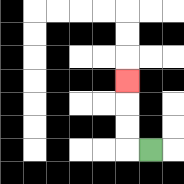{'start': '[6, 6]', 'end': '[5, 3]', 'path_directions': 'L,U,U,U', 'path_coordinates': '[[6, 6], [5, 6], [5, 5], [5, 4], [5, 3]]'}